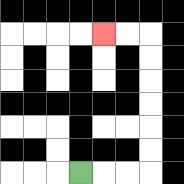{'start': '[3, 7]', 'end': '[4, 1]', 'path_directions': 'R,R,R,U,U,U,U,U,U,L,L', 'path_coordinates': '[[3, 7], [4, 7], [5, 7], [6, 7], [6, 6], [6, 5], [6, 4], [6, 3], [6, 2], [6, 1], [5, 1], [4, 1]]'}